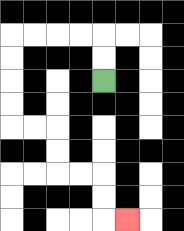{'start': '[4, 3]', 'end': '[5, 9]', 'path_directions': 'U,U,L,L,L,L,D,D,D,D,R,R,D,D,R,R,D,D,R', 'path_coordinates': '[[4, 3], [4, 2], [4, 1], [3, 1], [2, 1], [1, 1], [0, 1], [0, 2], [0, 3], [0, 4], [0, 5], [1, 5], [2, 5], [2, 6], [2, 7], [3, 7], [4, 7], [4, 8], [4, 9], [5, 9]]'}